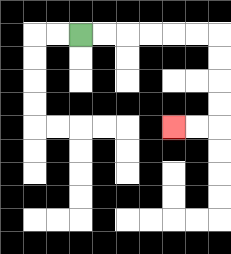{'start': '[3, 1]', 'end': '[7, 5]', 'path_directions': 'R,R,R,R,R,R,D,D,D,D,L,L', 'path_coordinates': '[[3, 1], [4, 1], [5, 1], [6, 1], [7, 1], [8, 1], [9, 1], [9, 2], [9, 3], [9, 4], [9, 5], [8, 5], [7, 5]]'}